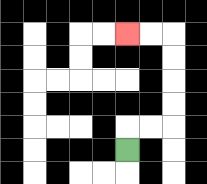{'start': '[5, 6]', 'end': '[5, 1]', 'path_directions': 'U,R,R,U,U,U,U,L,L', 'path_coordinates': '[[5, 6], [5, 5], [6, 5], [7, 5], [7, 4], [7, 3], [7, 2], [7, 1], [6, 1], [5, 1]]'}